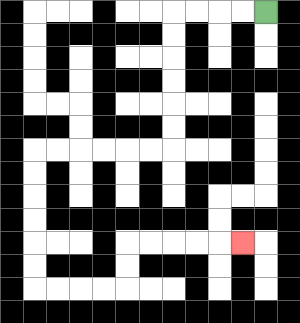{'start': '[11, 0]', 'end': '[10, 10]', 'path_directions': 'L,L,L,L,D,D,D,D,D,D,L,L,L,L,L,L,D,D,D,D,D,D,R,R,R,R,U,U,R,R,R,R,R', 'path_coordinates': '[[11, 0], [10, 0], [9, 0], [8, 0], [7, 0], [7, 1], [7, 2], [7, 3], [7, 4], [7, 5], [7, 6], [6, 6], [5, 6], [4, 6], [3, 6], [2, 6], [1, 6], [1, 7], [1, 8], [1, 9], [1, 10], [1, 11], [1, 12], [2, 12], [3, 12], [4, 12], [5, 12], [5, 11], [5, 10], [6, 10], [7, 10], [8, 10], [9, 10], [10, 10]]'}